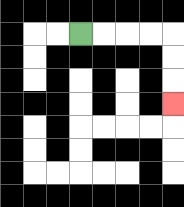{'start': '[3, 1]', 'end': '[7, 4]', 'path_directions': 'R,R,R,R,D,D,D', 'path_coordinates': '[[3, 1], [4, 1], [5, 1], [6, 1], [7, 1], [7, 2], [7, 3], [7, 4]]'}